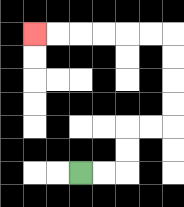{'start': '[3, 7]', 'end': '[1, 1]', 'path_directions': 'R,R,U,U,R,R,U,U,U,U,L,L,L,L,L,L', 'path_coordinates': '[[3, 7], [4, 7], [5, 7], [5, 6], [5, 5], [6, 5], [7, 5], [7, 4], [7, 3], [7, 2], [7, 1], [6, 1], [5, 1], [4, 1], [3, 1], [2, 1], [1, 1]]'}